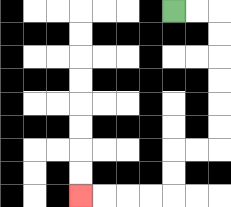{'start': '[7, 0]', 'end': '[3, 8]', 'path_directions': 'R,R,D,D,D,D,D,D,L,L,D,D,L,L,L,L', 'path_coordinates': '[[7, 0], [8, 0], [9, 0], [9, 1], [9, 2], [9, 3], [9, 4], [9, 5], [9, 6], [8, 6], [7, 6], [7, 7], [7, 8], [6, 8], [5, 8], [4, 8], [3, 8]]'}